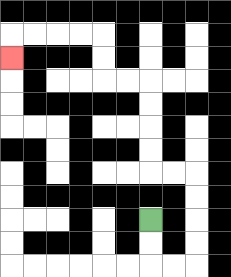{'start': '[6, 9]', 'end': '[0, 2]', 'path_directions': 'D,D,R,R,U,U,U,U,L,L,U,U,U,U,L,L,U,U,L,L,L,L,D', 'path_coordinates': '[[6, 9], [6, 10], [6, 11], [7, 11], [8, 11], [8, 10], [8, 9], [8, 8], [8, 7], [7, 7], [6, 7], [6, 6], [6, 5], [6, 4], [6, 3], [5, 3], [4, 3], [4, 2], [4, 1], [3, 1], [2, 1], [1, 1], [0, 1], [0, 2]]'}